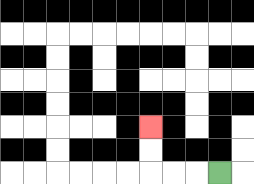{'start': '[9, 7]', 'end': '[6, 5]', 'path_directions': 'L,L,L,U,U', 'path_coordinates': '[[9, 7], [8, 7], [7, 7], [6, 7], [6, 6], [6, 5]]'}